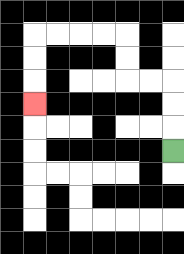{'start': '[7, 6]', 'end': '[1, 4]', 'path_directions': 'U,U,U,L,L,U,U,L,L,L,L,D,D,D', 'path_coordinates': '[[7, 6], [7, 5], [7, 4], [7, 3], [6, 3], [5, 3], [5, 2], [5, 1], [4, 1], [3, 1], [2, 1], [1, 1], [1, 2], [1, 3], [1, 4]]'}